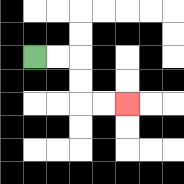{'start': '[1, 2]', 'end': '[5, 4]', 'path_directions': 'R,R,D,D,R,R', 'path_coordinates': '[[1, 2], [2, 2], [3, 2], [3, 3], [3, 4], [4, 4], [5, 4]]'}